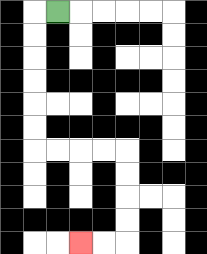{'start': '[2, 0]', 'end': '[3, 10]', 'path_directions': 'L,D,D,D,D,D,D,R,R,R,R,D,D,D,D,L,L', 'path_coordinates': '[[2, 0], [1, 0], [1, 1], [1, 2], [1, 3], [1, 4], [1, 5], [1, 6], [2, 6], [3, 6], [4, 6], [5, 6], [5, 7], [5, 8], [5, 9], [5, 10], [4, 10], [3, 10]]'}